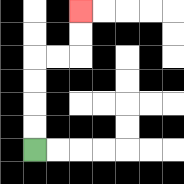{'start': '[1, 6]', 'end': '[3, 0]', 'path_directions': 'U,U,U,U,R,R,U,U', 'path_coordinates': '[[1, 6], [1, 5], [1, 4], [1, 3], [1, 2], [2, 2], [3, 2], [3, 1], [3, 0]]'}